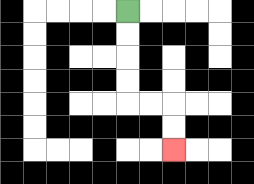{'start': '[5, 0]', 'end': '[7, 6]', 'path_directions': 'D,D,D,D,R,R,D,D', 'path_coordinates': '[[5, 0], [5, 1], [5, 2], [5, 3], [5, 4], [6, 4], [7, 4], [7, 5], [7, 6]]'}